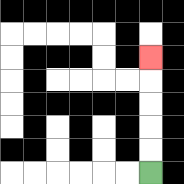{'start': '[6, 7]', 'end': '[6, 2]', 'path_directions': 'U,U,U,U,U', 'path_coordinates': '[[6, 7], [6, 6], [6, 5], [6, 4], [6, 3], [6, 2]]'}